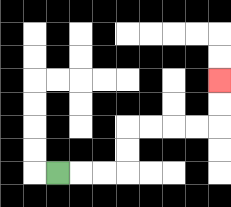{'start': '[2, 7]', 'end': '[9, 3]', 'path_directions': 'R,R,R,U,U,R,R,R,R,U,U', 'path_coordinates': '[[2, 7], [3, 7], [4, 7], [5, 7], [5, 6], [5, 5], [6, 5], [7, 5], [8, 5], [9, 5], [9, 4], [9, 3]]'}